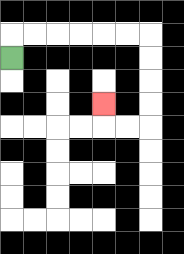{'start': '[0, 2]', 'end': '[4, 4]', 'path_directions': 'U,R,R,R,R,R,R,D,D,D,D,L,L,U', 'path_coordinates': '[[0, 2], [0, 1], [1, 1], [2, 1], [3, 1], [4, 1], [5, 1], [6, 1], [6, 2], [6, 3], [6, 4], [6, 5], [5, 5], [4, 5], [4, 4]]'}